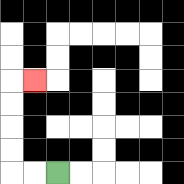{'start': '[2, 7]', 'end': '[1, 3]', 'path_directions': 'L,L,U,U,U,U,R', 'path_coordinates': '[[2, 7], [1, 7], [0, 7], [0, 6], [0, 5], [0, 4], [0, 3], [1, 3]]'}